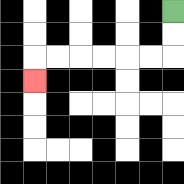{'start': '[7, 0]', 'end': '[1, 3]', 'path_directions': 'D,D,L,L,L,L,L,L,D', 'path_coordinates': '[[7, 0], [7, 1], [7, 2], [6, 2], [5, 2], [4, 2], [3, 2], [2, 2], [1, 2], [1, 3]]'}